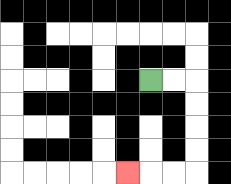{'start': '[6, 3]', 'end': '[5, 7]', 'path_directions': 'R,R,D,D,D,D,L,L,L', 'path_coordinates': '[[6, 3], [7, 3], [8, 3], [8, 4], [8, 5], [8, 6], [8, 7], [7, 7], [6, 7], [5, 7]]'}